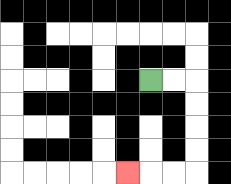{'start': '[6, 3]', 'end': '[5, 7]', 'path_directions': 'R,R,D,D,D,D,L,L,L', 'path_coordinates': '[[6, 3], [7, 3], [8, 3], [8, 4], [8, 5], [8, 6], [8, 7], [7, 7], [6, 7], [5, 7]]'}